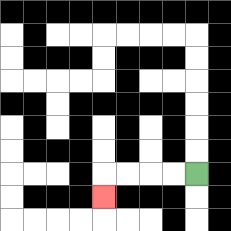{'start': '[8, 7]', 'end': '[4, 8]', 'path_directions': 'L,L,L,L,D', 'path_coordinates': '[[8, 7], [7, 7], [6, 7], [5, 7], [4, 7], [4, 8]]'}